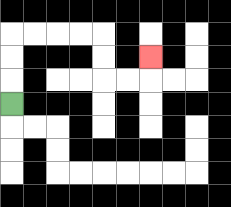{'start': '[0, 4]', 'end': '[6, 2]', 'path_directions': 'U,U,U,R,R,R,R,D,D,R,R,U', 'path_coordinates': '[[0, 4], [0, 3], [0, 2], [0, 1], [1, 1], [2, 1], [3, 1], [4, 1], [4, 2], [4, 3], [5, 3], [6, 3], [6, 2]]'}